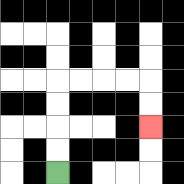{'start': '[2, 7]', 'end': '[6, 5]', 'path_directions': 'U,U,U,U,R,R,R,R,D,D', 'path_coordinates': '[[2, 7], [2, 6], [2, 5], [2, 4], [2, 3], [3, 3], [4, 3], [5, 3], [6, 3], [6, 4], [6, 5]]'}